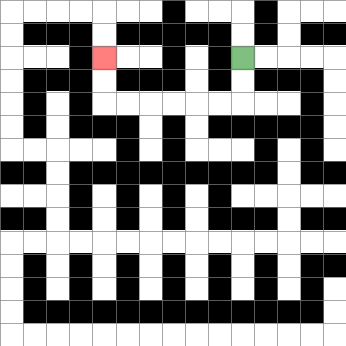{'start': '[10, 2]', 'end': '[4, 2]', 'path_directions': 'D,D,L,L,L,L,L,L,U,U', 'path_coordinates': '[[10, 2], [10, 3], [10, 4], [9, 4], [8, 4], [7, 4], [6, 4], [5, 4], [4, 4], [4, 3], [4, 2]]'}